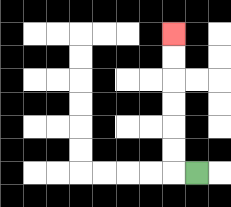{'start': '[8, 7]', 'end': '[7, 1]', 'path_directions': 'L,U,U,U,U,U,U', 'path_coordinates': '[[8, 7], [7, 7], [7, 6], [7, 5], [7, 4], [7, 3], [7, 2], [7, 1]]'}